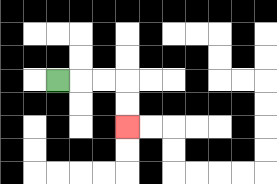{'start': '[2, 3]', 'end': '[5, 5]', 'path_directions': 'R,R,R,D,D', 'path_coordinates': '[[2, 3], [3, 3], [4, 3], [5, 3], [5, 4], [5, 5]]'}